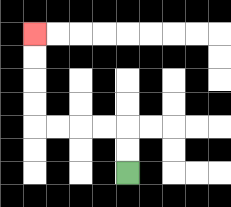{'start': '[5, 7]', 'end': '[1, 1]', 'path_directions': 'U,U,L,L,L,L,U,U,U,U', 'path_coordinates': '[[5, 7], [5, 6], [5, 5], [4, 5], [3, 5], [2, 5], [1, 5], [1, 4], [1, 3], [1, 2], [1, 1]]'}